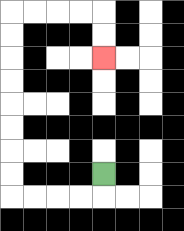{'start': '[4, 7]', 'end': '[4, 2]', 'path_directions': 'D,L,L,L,L,U,U,U,U,U,U,U,U,R,R,R,R,D,D', 'path_coordinates': '[[4, 7], [4, 8], [3, 8], [2, 8], [1, 8], [0, 8], [0, 7], [0, 6], [0, 5], [0, 4], [0, 3], [0, 2], [0, 1], [0, 0], [1, 0], [2, 0], [3, 0], [4, 0], [4, 1], [4, 2]]'}